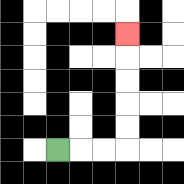{'start': '[2, 6]', 'end': '[5, 1]', 'path_directions': 'R,R,R,U,U,U,U,U', 'path_coordinates': '[[2, 6], [3, 6], [4, 6], [5, 6], [5, 5], [5, 4], [5, 3], [5, 2], [5, 1]]'}